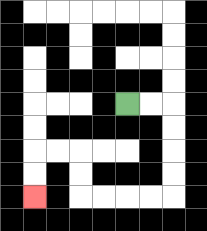{'start': '[5, 4]', 'end': '[1, 8]', 'path_directions': 'R,R,D,D,D,D,L,L,L,L,U,U,L,L,D,D', 'path_coordinates': '[[5, 4], [6, 4], [7, 4], [7, 5], [7, 6], [7, 7], [7, 8], [6, 8], [5, 8], [4, 8], [3, 8], [3, 7], [3, 6], [2, 6], [1, 6], [1, 7], [1, 8]]'}